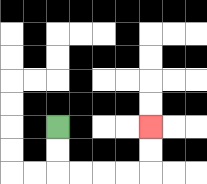{'start': '[2, 5]', 'end': '[6, 5]', 'path_directions': 'D,D,R,R,R,R,U,U', 'path_coordinates': '[[2, 5], [2, 6], [2, 7], [3, 7], [4, 7], [5, 7], [6, 7], [6, 6], [6, 5]]'}